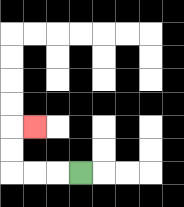{'start': '[3, 7]', 'end': '[1, 5]', 'path_directions': 'L,L,L,U,U,R', 'path_coordinates': '[[3, 7], [2, 7], [1, 7], [0, 7], [0, 6], [0, 5], [1, 5]]'}